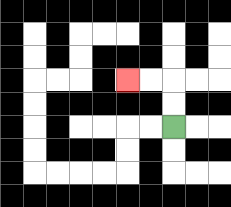{'start': '[7, 5]', 'end': '[5, 3]', 'path_directions': 'U,U,L,L', 'path_coordinates': '[[7, 5], [7, 4], [7, 3], [6, 3], [5, 3]]'}